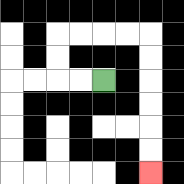{'start': '[4, 3]', 'end': '[6, 7]', 'path_directions': 'L,L,U,U,R,R,R,R,D,D,D,D,D,D', 'path_coordinates': '[[4, 3], [3, 3], [2, 3], [2, 2], [2, 1], [3, 1], [4, 1], [5, 1], [6, 1], [6, 2], [6, 3], [6, 4], [6, 5], [6, 6], [6, 7]]'}